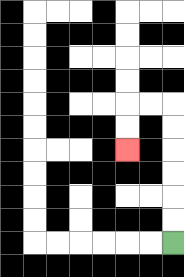{'start': '[7, 10]', 'end': '[5, 6]', 'path_directions': 'U,U,U,U,U,U,L,L,D,D', 'path_coordinates': '[[7, 10], [7, 9], [7, 8], [7, 7], [7, 6], [7, 5], [7, 4], [6, 4], [5, 4], [5, 5], [5, 6]]'}